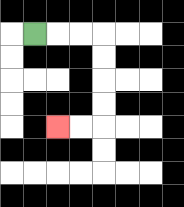{'start': '[1, 1]', 'end': '[2, 5]', 'path_directions': 'R,R,R,D,D,D,D,L,L', 'path_coordinates': '[[1, 1], [2, 1], [3, 1], [4, 1], [4, 2], [4, 3], [4, 4], [4, 5], [3, 5], [2, 5]]'}